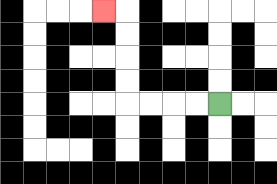{'start': '[9, 4]', 'end': '[4, 0]', 'path_directions': 'L,L,L,L,U,U,U,U,L', 'path_coordinates': '[[9, 4], [8, 4], [7, 4], [6, 4], [5, 4], [5, 3], [5, 2], [5, 1], [5, 0], [4, 0]]'}